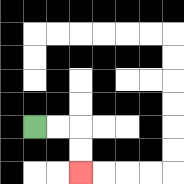{'start': '[1, 5]', 'end': '[3, 7]', 'path_directions': 'R,R,D,D', 'path_coordinates': '[[1, 5], [2, 5], [3, 5], [3, 6], [3, 7]]'}